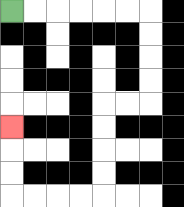{'start': '[0, 0]', 'end': '[0, 5]', 'path_directions': 'R,R,R,R,R,R,D,D,D,D,L,L,D,D,D,D,L,L,L,L,U,U,U', 'path_coordinates': '[[0, 0], [1, 0], [2, 0], [3, 0], [4, 0], [5, 0], [6, 0], [6, 1], [6, 2], [6, 3], [6, 4], [5, 4], [4, 4], [4, 5], [4, 6], [4, 7], [4, 8], [3, 8], [2, 8], [1, 8], [0, 8], [0, 7], [0, 6], [0, 5]]'}